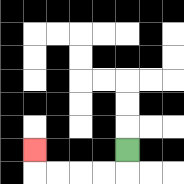{'start': '[5, 6]', 'end': '[1, 6]', 'path_directions': 'D,L,L,L,L,U', 'path_coordinates': '[[5, 6], [5, 7], [4, 7], [3, 7], [2, 7], [1, 7], [1, 6]]'}